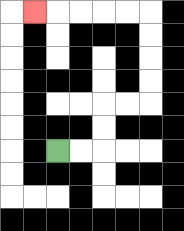{'start': '[2, 6]', 'end': '[1, 0]', 'path_directions': 'R,R,U,U,R,R,U,U,U,U,L,L,L,L,L', 'path_coordinates': '[[2, 6], [3, 6], [4, 6], [4, 5], [4, 4], [5, 4], [6, 4], [6, 3], [6, 2], [6, 1], [6, 0], [5, 0], [4, 0], [3, 0], [2, 0], [1, 0]]'}